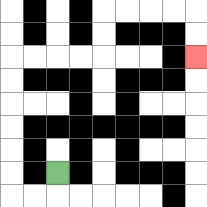{'start': '[2, 7]', 'end': '[8, 2]', 'path_directions': 'D,L,L,U,U,U,U,U,U,R,R,R,R,U,U,R,R,R,R,D,D', 'path_coordinates': '[[2, 7], [2, 8], [1, 8], [0, 8], [0, 7], [0, 6], [0, 5], [0, 4], [0, 3], [0, 2], [1, 2], [2, 2], [3, 2], [4, 2], [4, 1], [4, 0], [5, 0], [6, 0], [7, 0], [8, 0], [8, 1], [8, 2]]'}